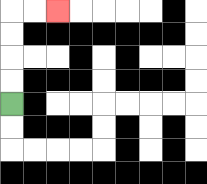{'start': '[0, 4]', 'end': '[2, 0]', 'path_directions': 'U,U,U,U,R,R', 'path_coordinates': '[[0, 4], [0, 3], [0, 2], [0, 1], [0, 0], [1, 0], [2, 0]]'}